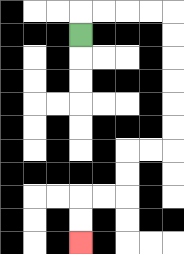{'start': '[3, 1]', 'end': '[3, 10]', 'path_directions': 'U,R,R,R,R,D,D,D,D,D,D,L,L,D,D,L,L,D,D', 'path_coordinates': '[[3, 1], [3, 0], [4, 0], [5, 0], [6, 0], [7, 0], [7, 1], [7, 2], [7, 3], [7, 4], [7, 5], [7, 6], [6, 6], [5, 6], [5, 7], [5, 8], [4, 8], [3, 8], [3, 9], [3, 10]]'}